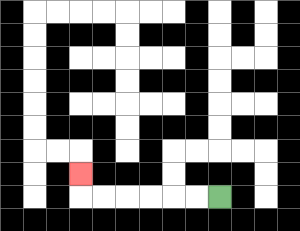{'start': '[9, 8]', 'end': '[3, 7]', 'path_directions': 'L,L,L,L,L,L,U', 'path_coordinates': '[[9, 8], [8, 8], [7, 8], [6, 8], [5, 8], [4, 8], [3, 8], [3, 7]]'}